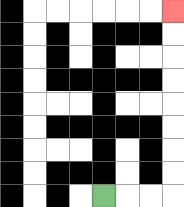{'start': '[4, 8]', 'end': '[7, 0]', 'path_directions': 'R,R,R,U,U,U,U,U,U,U,U', 'path_coordinates': '[[4, 8], [5, 8], [6, 8], [7, 8], [7, 7], [7, 6], [7, 5], [7, 4], [7, 3], [7, 2], [7, 1], [7, 0]]'}